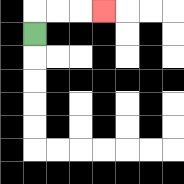{'start': '[1, 1]', 'end': '[4, 0]', 'path_directions': 'U,R,R,R', 'path_coordinates': '[[1, 1], [1, 0], [2, 0], [3, 0], [4, 0]]'}